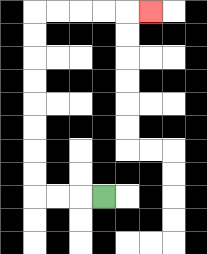{'start': '[4, 8]', 'end': '[6, 0]', 'path_directions': 'L,L,L,U,U,U,U,U,U,U,U,R,R,R,R,R', 'path_coordinates': '[[4, 8], [3, 8], [2, 8], [1, 8], [1, 7], [1, 6], [1, 5], [1, 4], [1, 3], [1, 2], [1, 1], [1, 0], [2, 0], [3, 0], [4, 0], [5, 0], [6, 0]]'}